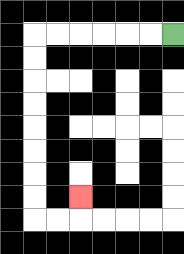{'start': '[7, 1]', 'end': '[3, 8]', 'path_directions': 'L,L,L,L,L,L,D,D,D,D,D,D,D,D,R,R,U', 'path_coordinates': '[[7, 1], [6, 1], [5, 1], [4, 1], [3, 1], [2, 1], [1, 1], [1, 2], [1, 3], [1, 4], [1, 5], [1, 6], [1, 7], [1, 8], [1, 9], [2, 9], [3, 9], [3, 8]]'}